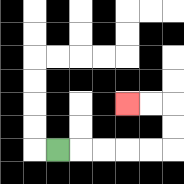{'start': '[2, 6]', 'end': '[5, 4]', 'path_directions': 'R,R,R,R,R,U,U,L,L', 'path_coordinates': '[[2, 6], [3, 6], [4, 6], [5, 6], [6, 6], [7, 6], [7, 5], [7, 4], [6, 4], [5, 4]]'}